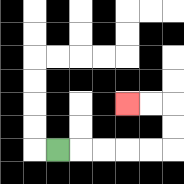{'start': '[2, 6]', 'end': '[5, 4]', 'path_directions': 'R,R,R,R,R,U,U,L,L', 'path_coordinates': '[[2, 6], [3, 6], [4, 6], [5, 6], [6, 6], [7, 6], [7, 5], [7, 4], [6, 4], [5, 4]]'}